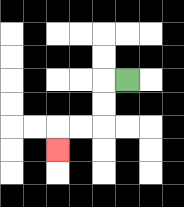{'start': '[5, 3]', 'end': '[2, 6]', 'path_directions': 'L,D,D,L,L,D', 'path_coordinates': '[[5, 3], [4, 3], [4, 4], [4, 5], [3, 5], [2, 5], [2, 6]]'}